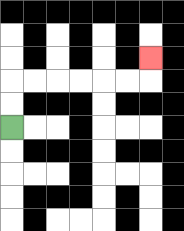{'start': '[0, 5]', 'end': '[6, 2]', 'path_directions': 'U,U,R,R,R,R,R,R,U', 'path_coordinates': '[[0, 5], [0, 4], [0, 3], [1, 3], [2, 3], [3, 3], [4, 3], [5, 3], [6, 3], [6, 2]]'}